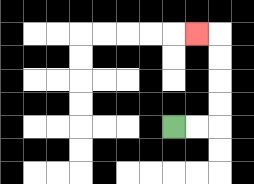{'start': '[7, 5]', 'end': '[8, 1]', 'path_directions': 'R,R,U,U,U,U,L', 'path_coordinates': '[[7, 5], [8, 5], [9, 5], [9, 4], [9, 3], [9, 2], [9, 1], [8, 1]]'}